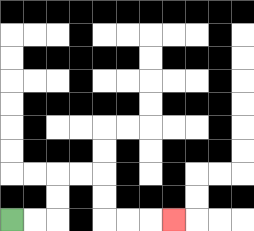{'start': '[0, 9]', 'end': '[7, 9]', 'path_directions': 'R,R,U,U,R,R,D,D,R,R,R', 'path_coordinates': '[[0, 9], [1, 9], [2, 9], [2, 8], [2, 7], [3, 7], [4, 7], [4, 8], [4, 9], [5, 9], [6, 9], [7, 9]]'}